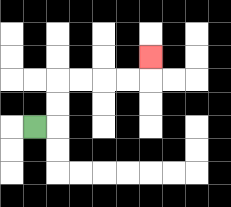{'start': '[1, 5]', 'end': '[6, 2]', 'path_directions': 'R,U,U,R,R,R,R,U', 'path_coordinates': '[[1, 5], [2, 5], [2, 4], [2, 3], [3, 3], [4, 3], [5, 3], [6, 3], [6, 2]]'}